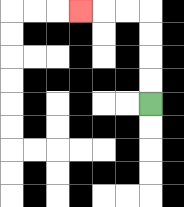{'start': '[6, 4]', 'end': '[3, 0]', 'path_directions': 'U,U,U,U,L,L,L', 'path_coordinates': '[[6, 4], [6, 3], [6, 2], [6, 1], [6, 0], [5, 0], [4, 0], [3, 0]]'}